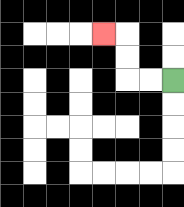{'start': '[7, 3]', 'end': '[4, 1]', 'path_directions': 'L,L,U,U,L', 'path_coordinates': '[[7, 3], [6, 3], [5, 3], [5, 2], [5, 1], [4, 1]]'}